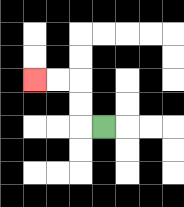{'start': '[4, 5]', 'end': '[1, 3]', 'path_directions': 'L,U,U,L,L', 'path_coordinates': '[[4, 5], [3, 5], [3, 4], [3, 3], [2, 3], [1, 3]]'}